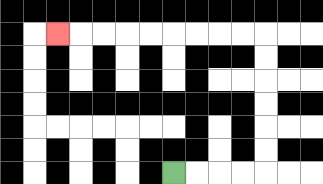{'start': '[7, 7]', 'end': '[2, 1]', 'path_directions': 'R,R,R,R,U,U,U,U,U,U,L,L,L,L,L,L,L,L,L', 'path_coordinates': '[[7, 7], [8, 7], [9, 7], [10, 7], [11, 7], [11, 6], [11, 5], [11, 4], [11, 3], [11, 2], [11, 1], [10, 1], [9, 1], [8, 1], [7, 1], [6, 1], [5, 1], [4, 1], [3, 1], [2, 1]]'}